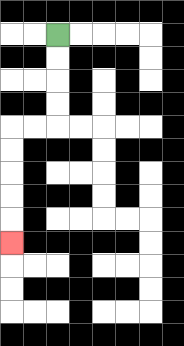{'start': '[2, 1]', 'end': '[0, 10]', 'path_directions': 'D,D,D,D,L,L,D,D,D,D,D', 'path_coordinates': '[[2, 1], [2, 2], [2, 3], [2, 4], [2, 5], [1, 5], [0, 5], [0, 6], [0, 7], [0, 8], [0, 9], [0, 10]]'}